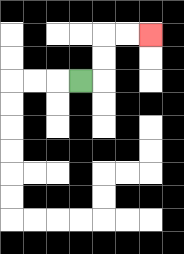{'start': '[3, 3]', 'end': '[6, 1]', 'path_directions': 'R,U,U,R,R', 'path_coordinates': '[[3, 3], [4, 3], [4, 2], [4, 1], [5, 1], [6, 1]]'}